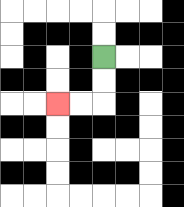{'start': '[4, 2]', 'end': '[2, 4]', 'path_directions': 'D,D,L,L', 'path_coordinates': '[[4, 2], [4, 3], [4, 4], [3, 4], [2, 4]]'}